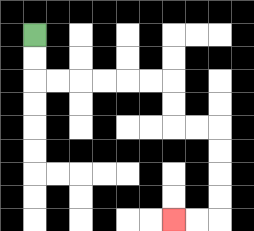{'start': '[1, 1]', 'end': '[7, 9]', 'path_directions': 'D,D,R,R,R,R,R,R,D,D,R,R,D,D,D,D,L,L', 'path_coordinates': '[[1, 1], [1, 2], [1, 3], [2, 3], [3, 3], [4, 3], [5, 3], [6, 3], [7, 3], [7, 4], [7, 5], [8, 5], [9, 5], [9, 6], [9, 7], [9, 8], [9, 9], [8, 9], [7, 9]]'}